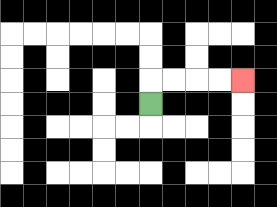{'start': '[6, 4]', 'end': '[10, 3]', 'path_directions': 'U,R,R,R,R', 'path_coordinates': '[[6, 4], [6, 3], [7, 3], [8, 3], [9, 3], [10, 3]]'}